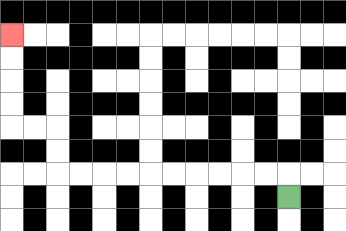{'start': '[12, 8]', 'end': '[0, 1]', 'path_directions': 'U,L,L,L,L,L,L,L,L,L,L,U,U,L,L,U,U,U,U', 'path_coordinates': '[[12, 8], [12, 7], [11, 7], [10, 7], [9, 7], [8, 7], [7, 7], [6, 7], [5, 7], [4, 7], [3, 7], [2, 7], [2, 6], [2, 5], [1, 5], [0, 5], [0, 4], [0, 3], [0, 2], [0, 1]]'}